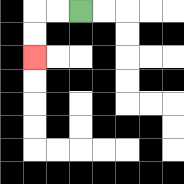{'start': '[3, 0]', 'end': '[1, 2]', 'path_directions': 'L,L,D,D', 'path_coordinates': '[[3, 0], [2, 0], [1, 0], [1, 1], [1, 2]]'}